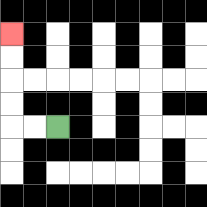{'start': '[2, 5]', 'end': '[0, 1]', 'path_directions': 'L,L,U,U,U,U', 'path_coordinates': '[[2, 5], [1, 5], [0, 5], [0, 4], [0, 3], [0, 2], [0, 1]]'}